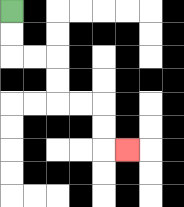{'start': '[0, 0]', 'end': '[5, 6]', 'path_directions': 'D,D,R,R,D,D,R,R,D,D,R', 'path_coordinates': '[[0, 0], [0, 1], [0, 2], [1, 2], [2, 2], [2, 3], [2, 4], [3, 4], [4, 4], [4, 5], [4, 6], [5, 6]]'}